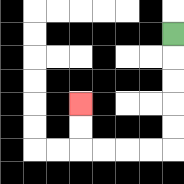{'start': '[7, 1]', 'end': '[3, 4]', 'path_directions': 'D,D,D,D,D,L,L,L,L,U,U', 'path_coordinates': '[[7, 1], [7, 2], [7, 3], [7, 4], [7, 5], [7, 6], [6, 6], [5, 6], [4, 6], [3, 6], [3, 5], [3, 4]]'}